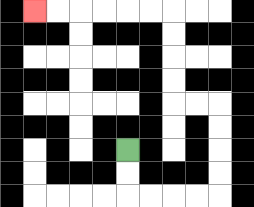{'start': '[5, 6]', 'end': '[1, 0]', 'path_directions': 'D,D,R,R,R,R,U,U,U,U,L,L,U,U,U,U,L,L,L,L,L,L', 'path_coordinates': '[[5, 6], [5, 7], [5, 8], [6, 8], [7, 8], [8, 8], [9, 8], [9, 7], [9, 6], [9, 5], [9, 4], [8, 4], [7, 4], [7, 3], [7, 2], [7, 1], [7, 0], [6, 0], [5, 0], [4, 0], [3, 0], [2, 0], [1, 0]]'}